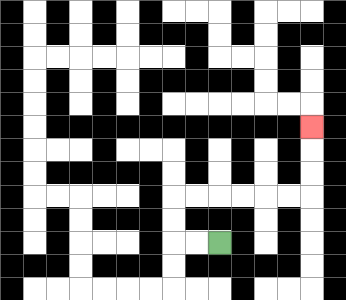{'start': '[9, 10]', 'end': '[13, 5]', 'path_directions': 'L,L,U,U,R,R,R,R,R,R,U,U,U', 'path_coordinates': '[[9, 10], [8, 10], [7, 10], [7, 9], [7, 8], [8, 8], [9, 8], [10, 8], [11, 8], [12, 8], [13, 8], [13, 7], [13, 6], [13, 5]]'}